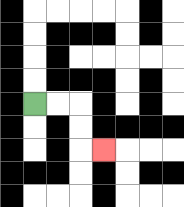{'start': '[1, 4]', 'end': '[4, 6]', 'path_directions': 'R,R,D,D,R', 'path_coordinates': '[[1, 4], [2, 4], [3, 4], [3, 5], [3, 6], [4, 6]]'}